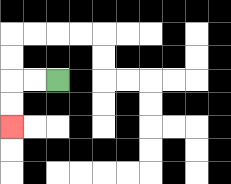{'start': '[2, 3]', 'end': '[0, 5]', 'path_directions': 'L,L,D,D', 'path_coordinates': '[[2, 3], [1, 3], [0, 3], [0, 4], [0, 5]]'}